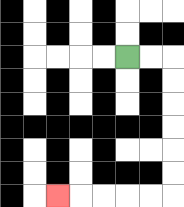{'start': '[5, 2]', 'end': '[2, 8]', 'path_directions': 'R,R,D,D,D,D,D,D,L,L,L,L,L', 'path_coordinates': '[[5, 2], [6, 2], [7, 2], [7, 3], [7, 4], [7, 5], [7, 6], [7, 7], [7, 8], [6, 8], [5, 8], [4, 8], [3, 8], [2, 8]]'}